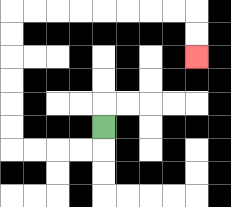{'start': '[4, 5]', 'end': '[8, 2]', 'path_directions': 'D,L,L,L,L,U,U,U,U,U,U,R,R,R,R,R,R,R,R,D,D', 'path_coordinates': '[[4, 5], [4, 6], [3, 6], [2, 6], [1, 6], [0, 6], [0, 5], [0, 4], [0, 3], [0, 2], [0, 1], [0, 0], [1, 0], [2, 0], [3, 0], [4, 0], [5, 0], [6, 0], [7, 0], [8, 0], [8, 1], [8, 2]]'}